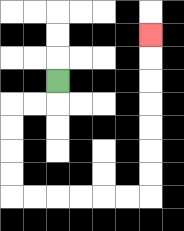{'start': '[2, 3]', 'end': '[6, 1]', 'path_directions': 'D,L,L,D,D,D,D,R,R,R,R,R,R,U,U,U,U,U,U,U', 'path_coordinates': '[[2, 3], [2, 4], [1, 4], [0, 4], [0, 5], [0, 6], [0, 7], [0, 8], [1, 8], [2, 8], [3, 8], [4, 8], [5, 8], [6, 8], [6, 7], [6, 6], [6, 5], [6, 4], [6, 3], [6, 2], [6, 1]]'}